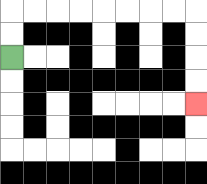{'start': '[0, 2]', 'end': '[8, 4]', 'path_directions': 'U,U,R,R,R,R,R,R,R,R,D,D,D,D', 'path_coordinates': '[[0, 2], [0, 1], [0, 0], [1, 0], [2, 0], [3, 0], [4, 0], [5, 0], [6, 0], [7, 0], [8, 0], [8, 1], [8, 2], [8, 3], [8, 4]]'}